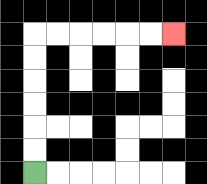{'start': '[1, 7]', 'end': '[7, 1]', 'path_directions': 'U,U,U,U,U,U,R,R,R,R,R,R', 'path_coordinates': '[[1, 7], [1, 6], [1, 5], [1, 4], [1, 3], [1, 2], [1, 1], [2, 1], [3, 1], [4, 1], [5, 1], [6, 1], [7, 1]]'}